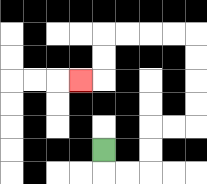{'start': '[4, 6]', 'end': '[3, 3]', 'path_directions': 'D,R,R,U,U,R,R,U,U,U,U,L,L,L,L,D,D,L', 'path_coordinates': '[[4, 6], [4, 7], [5, 7], [6, 7], [6, 6], [6, 5], [7, 5], [8, 5], [8, 4], [8, 3], [8, 2], [8, 1], [7, 1], [6, 1], [5, 1], [4, 1], [4, 2], [4, 3], [3, 3]]'}